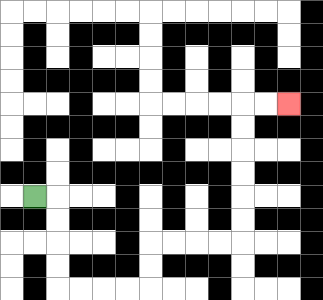{'start': '[1, 8]', 'end': '[12, 4]', 'path_directions': 'R,D,D,D,D,R,R,R,R,U,U,R,R,R,R,U,U,U,U,U,U,R,R', 'path_coordinates': '[[1, 8], [2, 8], [2, 9], [2, 10], [2, 11], [2, 12], [3, 12], [4, 12], [5, 12], [6, 12], [6, 11], [6, 10], [7, 10], [8, 10], [9, 10], [10, 10], [10, 9], [10, 8], [10, 7], [10, 6], [10, 5], [10, 4], [11, 4], [12, 4]]'}